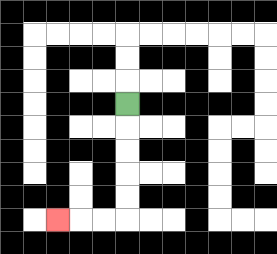{'start': '[5, 4]', 'end': '[2, 9]', 'path_directions': 'D,D,D,D,D,L,L,L', 'path_coordinates': '[[5, 4], [5, 5], [5, 6], [5, 7], [5, 8], [5, 9], [4, 9], [3, 9], [2, 9]]'}